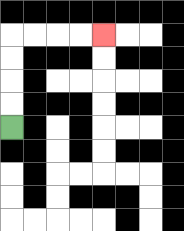{'start': '[0, 5]', 'end': '[4, 1]', 'path_directions': 'U,U,U,U,R,R,R,R', 'path_coordinates': '[[0, 5], [0, 4], [0, 3], [0, 2], [0, 1], [1, 1], [2, 1], [3, 1], [4, 1]]'}